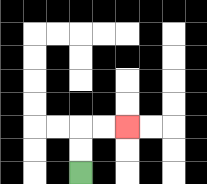{'start': '[3, 7]', 'end': '[5, 5]', 'path_directions': 'U,U,R,R', 'path_coordinates': '[[3, 7], [3, 6], [3, 5], [4, 5], [5, 5]]'}